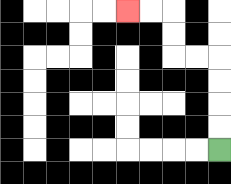{'start': '[9, 6]', 'end': '[5, 0]', 'path_directions': 'U,U,U,U,L,L,U,U,L,L', 'path_coordinates': '[[9, 6], [9, 5], [9, 4], [9, 3], [9, 2], [8, 2], [7, 2], [7, 1], [7, 0], [6, 0], [5, 0]]'}